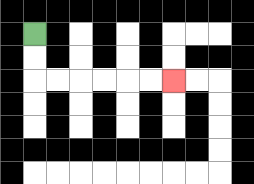{'start': '[1, 1]', 'end': '[7, 3]', 'path_directions': 'D,D,R,R,R,R,R,R', 'path_coordinates': '[[1, 1], [1, 2], [1, 3], [2, 3], [3, 3], [4, 3], [5, 3], [6, 3], [7, 3]]'}